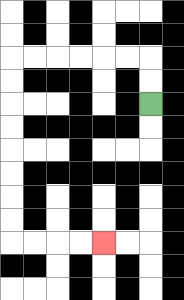{'start': '[6, 4]', 'end': '[4, 10]', 'path_directions': 'U,U,L,L,L,L,L,L,D,D,D,D,D,D,D,D,R,R,R,R', 'path_coordinates': '[[6, 4], [6, 3], [6, 2], [5, 2], [4, 2], [3, 2], [2, 2], [1, 2], [0, 2], [0, 3], [0, 4], [0, 5], [0, 6], [0, 7], [0, 8], [0, 9], [0, 10], [1, 10], [2, 10], [3, 10], [4, 10]]'}